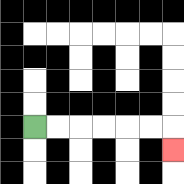{'start': '[1, 5]', 'end': '[7, 6]', 'path_directions': 'R,R,R,R,R,R,D', 'path_coordinates': '[[1, 5], [2, 5], [3, 5], [4, 5], [5, 5], [6, 5], [7, 5], [7, 6]]'}